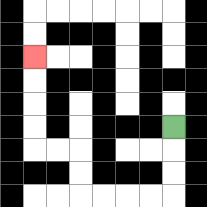{'start': '[7, 5]', 'end': '[1, 2]', 'path_directions': 'D,D,D,L,L,L,L,U,U,L,L,U,U,U,U', 'path_coordinates': '[[7, 5], [7, 6], [7, 7], [7, 8], [6, 8], [5, 8], [4, 8], [3, 8], [3, 7], [3, 6], [2, 6], [1, 6], [1, 5], [1, 4], [1, 3], [1, 2]]'}